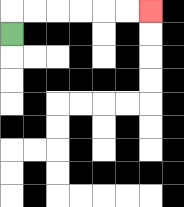{'start': '[0, 1]', 'end': '[6, 0]', 'path_directions': 'U,R,R,R,R,R,R', 'path_coordinates': '[[0, 1], [0, 0], [1, 0], [2, 0], [3, 0], [4, 0], [5, 0], [6, 0]]'}